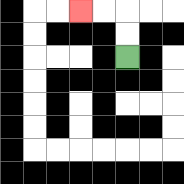{'start': '[5, 2]', 'end': '[3, 0]', 'path_directions': 'U,U,L,L', 'path_coordinates': '[[5, 2], [5, 1], [5, 0], [4, 0], [3, 0]]'}